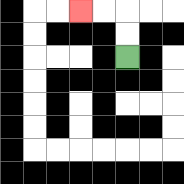{'start': '[5, 2]', 'end': '[3, 0]', 'path_directions': 'U,U,L,L', 'path_coordinates': '[[5, 2], [5, 1], [5, 0], [4, 0], [3, 0]]'}